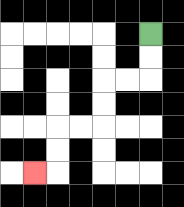{'start': '[6, 1]', 'end': '[1, 7]', 'path_directions': 'D,D,L,L,D,D,L,L,D,D,L', 'path_coordinates': '[[6, 1], [6, 2], [6, 3], [5, 3], [4, 3], [4, 4], [4, 5], [3, 5], [2, 5], [2, 6], [2, 7], [1, 7]]'}